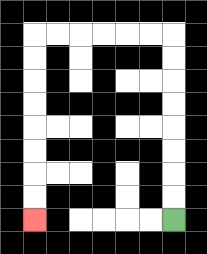{'start': '[7, 9]', 'end': '[1, 9]', 'path_directions': 'U,U,U,U,U,U,U,U,L,L,L,L,L,L,D,D,D,D,D,D,D,D', 'path_coordinates': '[[7, 9], [7, 8], [7, 7], [7, 6], [7, 5], [7, 4], [7, 3], [7, 2], [7, 1], [6, 1], [5, 1], [4, 1], [3, 1], [2, 1], [1, 1], [1, 2], [1, 3], [1, 4], [1, 5], [1, 6], [1, 7], [1, 8], [1, 9]]'}